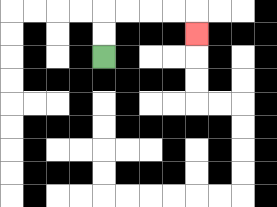{'start': '[4, 2]', 'end': '[8, 1]', 'path_directions': 'U,U,R,R,R,R,D', 'path_coordinates': '[[4, 2], [4, 1], [4, 0], [5, 0], [6, 0], [7, 0], [8, 0], [8, 1]]'}